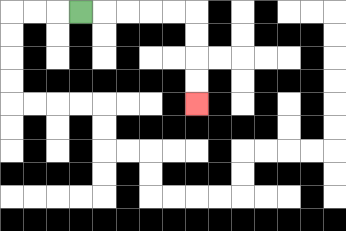{'start': '[3, 0]', 'end': '[8, 4]', 'path_directions': 'R,R,R,R,R,D,D,D,D', 'path_coordinates': '[[3, 0], [4, 0], [5, 0], [6, 0], [7, 0], [8, 0], [8, 1], [8, 2], [8, 3], [8, 4]]'}